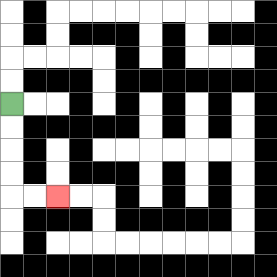{'start': '[0, 4]', 'end': '[2, 8]', 'path_directions': 'D,D,D,D,R,R', 'path_coordinates': '[[0, 4], [0, 5], [0, 6], [0, 7], [0, 8], [1, 8], [2, 8]]'}